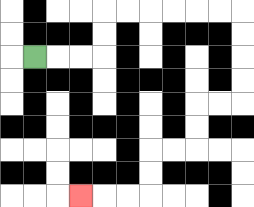{'start': '[1, 2]', 'end': '[3, 8]', 'path_directions': 'R,R,R,U,U,R,R,R,R,R,R,D,D,D,D,L,L,D,D,L,L,D,D,L,L,L', 'path_coordinates': '[[1, 2], [2, 2], [3, 2], [4, 2], [4, 1], [4, 0], [5, 0], [6, 0], [7, 0], [8, 0], [9, 0], [10, 0], [10, 1], [10, 2], [10, 3], [10, 4], [9, 4], [8, 4], [8, 5], [8, 6], [7, 6], [6, 6], [6, 7], [6, 8], [5, 8], [4, 8], [3, 8]]'}